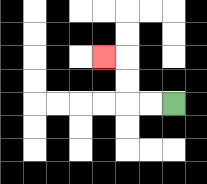{'start': '[7, 4]', 'end': '[4, 2]', 'path_directions': 'L,L,U,U,L', 'path_coordinates': '[[7, 4], [6, 4], [5, 4], [5, 3], [5, 2], [4, 2]]'}